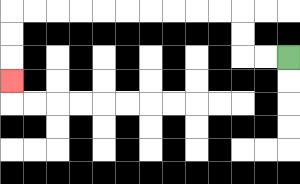{'start': '[12, 2]', 'end': '[0, 3]', 'path_directions': 'L,L,U,U,L,L,L,L,L,L,L,L,L,L,D,D,D', 'path_coordinates': '[[12, 2], [11, 2], [10, 2], [10, 1], [10, 0], [9, 0], [8, 0], [7, 0], [6, 0], [5, 0], [4, 0], [3, 0], [2, 0], [1, 0], [0, 0], [0, 1], [0, 2], [0, 3]]'}